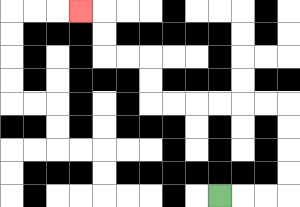{'start': '[9, 8]', 'end': '[3, 0]', 'path_directions': 'R,R,R,U,U,U,U,L,L,L,L,L,L,U,U,L,L,U,U,L', 'path_coordinates': '[[9, 8], [10, 8], [11, 8], [12, 8], [12, 7], [12, 6], [12, 5], [12, 4], [11, 4], [10, 4], [9, 4], [8, 4], [7, 4], [6, 4], [6, 3], [6, 2], [5, 2], [4, 2], [4, 1], [4, 0], [3, 0]]'}